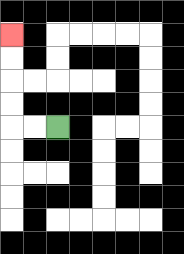{'start': '[2, 5]', 'end': '[0, 1]', 'path_directions': 'L,L,U,U,U,U', 'path_coordinates': '[[2, 5], [1, 5], [0, 5], [0, 4], [0, 3], [0, 2], [0, 1]]'}